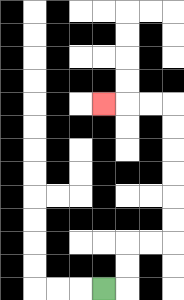{'start': '[4, 12]', 'end': '[4, 4]', 'path_directions': 'R,U,U,R,R,U,U,U,U,U,U,L,L,L', 'path_coordinates': '[[4, 12], [5, 12], [5, 11], [5, 10], [6, 10], [7, 10], [7, 9], [7, 8], [7, 7], [7, 6], [7, 5], [7, 4], [6, 4], [5, 4], [4, 4]]'}